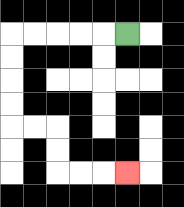{'start': '[5, 1]', 'end': '[5, 7]', 'path_directions': 'L,L,L,L,L,D,D,D,D,R,R,D,D,R,R,R', 'path_coordinates': '[[5, 1], [4, 1], [3, 1], [2, 1], [1, 1], [0, 1], [0, 2], [0, 3], [0, 4], [0, 5], [1, 5], [2, 5], [2, 6], [2, 7], [3, 7], [4, 7], [5, 7]]'}